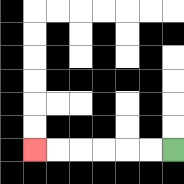{'start': '[7, 6]', 'end': '[1, 6]', 'path_directions': 'L,L,L,L,L,L', 'path_coordinates': '[[7, 6], [6, 6], [5, 6], [4, 6], [3, 6], [2, 6], [1, 6]]'}